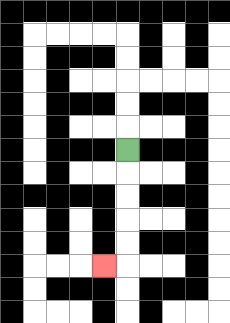{'start': '[5, 6]', 'end': '[4, 11]', 'path_directions': 'D,D,D,D,D,L', 'path_coordinates': '[[5, 6], [5, 7], [5, 8], [5, 9], [5, 10], [5, 11], [4, 11]]'}